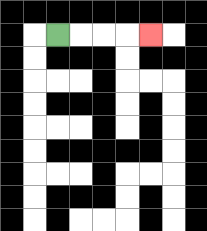{'start': '[2, 1]', 'end': '[6, 1]', 'path_directions': 'R,R,R,R', 'path_coordinates': '[[2, 1], [3, 1], [4, 1], [5, 1], [6, 1]]'}